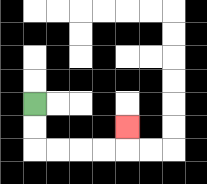{'start': '[1, 4]', 'end': '[5, 5]', 'path_directions': 'D,D,R,R,R,R,U', 'path_coordinates': '[[1, 4], [1, 5], [1, 6], [2, 6], [3, 6], [4, 6], [5, 6], [5, 5]]'}